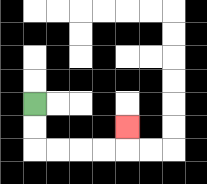{'start': '[1, 4]', 'end': '[5, 5]', 'path_directions': 'D,D,R,R,R,R,U', 'path_coordinates': '[[1, 4], [1, 5], [1, 6], [2, 6], [3, 6], [4, 6], [5, 6], [5, 5]]'}